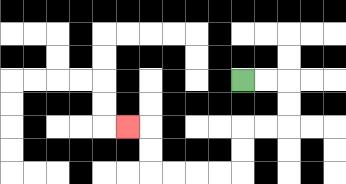{'start': '[10, 3]', 'end': '[5, 5]', 'path_directions': 'R,R,D,D,L,L,D,D,L,L,L,L,U,U,L', 'path_coordinates': '[[10, 3], [11, 3], [12, 3], [12, 4], [12, 5], [11, 5], [10, 5], [10, 6], [10, 7], [9, 7], [8, 7], [7, 7], [6, 7], [6, 6], [6, 5], [5, 5]]'}